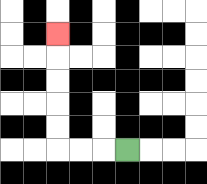{'start': '[5, 6]', 'end': '[2, 1]', 'path_directions': 'L,L,L,U,U,U,U,U', 'path_coordinates': '[[5, 6], [4, 6], [3, 6], [2, 6], [2, 5], [2, 4], [2, 3], [2, 2], [2, 1]]'}